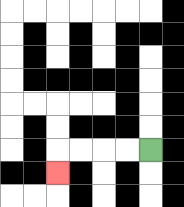{'start': '[6, 6]', 'end': '[2, 7]', 'path_directions': 'L,L,L,L,D', 'path_coordinates': '[[6, 6], [5, 6], [4, 6], [3, 6], [2, 6], [2, 7]]'}